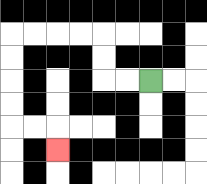{'start': '[6, 3]', 'end': '[2, 6]', 'path_directions': 'L,L,U,U,L,L,L,L,D,D,D,D,R,R,D', 'path_coordinates': '[[6, 3], [5, 3], [4, 3], [4, 2], [4, 1], [3, 1], [2, 1], [1, 1], [0, 1], [0, 2], [0, 3], [0, 4], [0, 5], [1, 5], [2, 5], [2, 6]]'}